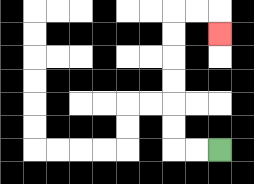{'start': '[9, 6]', 'end': '[9, 1]', 'path_directions': 'L,L,U,U,U,U,U,U,R,R,D', 'path_coordinates': '[[9, 6], [8, 6], [7, 6], [7, 5], [7, 4], [7, 3], [7, 2], [7, 1], [7, 0], [8, 0], [9, 0], [9, 1]]'}